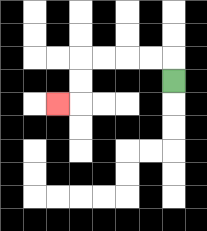{'start': '[7, 3]', 'end': '[2, 4]', 'path_directions': 'U,L,L,L,L,D,D,L', 'path_coordinates': '[[7, 3], [7, 2], [6, 2], [5, 2], [4, 2], [3, 2], [3, 3], [3, 4], [2, 4]]'}